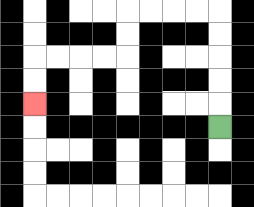{'start': '[9, 5]', 'end': '[1, 4]', 'path_directions': 'U,U,U,U,U,L,L,L,L,D,D,L,L,L,L,D,D', 'path_coordinates': '[[9, 5], [9, 4], [9, 3], [9, 2], [9, 1], [9, 0], [8, 0], [7, 0], [6, 0], [5, 0], [5, 1], [5, 2], [4, 2], [3, 2], [2, 2], [1, 2], [1, 3], [1, 4]]'}